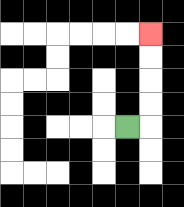{'start': '[5, 5]', 'end': '[6, 1]', 'path_directions': 'R,U,U,U,U', 'path_coordinates': '[[5, 5], [6, 5], [6, 4], [6, 3], [6, 2], [6, 1]]'}